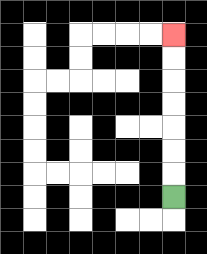{'start': '[7, 8]', 'end': '[7, 1]', 'path_directions': 'U,U,U,U,U,U,U', 'path_coordinates': '[[7, 8], [7, 7], [7, 6], [7, 5], [7, 4], [7, 3], [7, 2], [7, 1]]'}